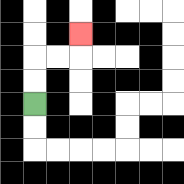{'start': '[1, 4]', 'end': '[3, 1]', 'path_directions': 'U,U,R,R,U', 'path_coordinates': '[[1, 4], [1, 3], [1, 2], [2, 2], [3, 2], [3, 1]]'}